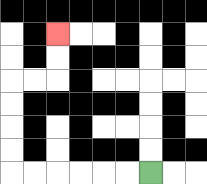{'start': '[6, 7]', 'end': '[2, 1]', 'path_directions': 'L,L,L,L,L,L,U,U,U,U,R,R,U,U', 'path_coordinates': '[[6, 7], [5, 7], [4, 7], [3, 7], [2, 7], [1, 7], [0, 7], [0, 6], [0, 5], [0, 4], [0, 3], [1, 3], [2, 3], [2, 2], [2, 1]]'}